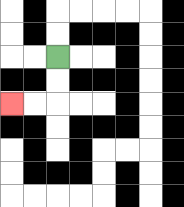{'start': '[2, 2]', 'end': '[0, 4]', 'path_directions': 'D,D,L,L', 'path_coordinates': '[[2, 2], [2, 3], [2, 4], [1, 4], [0, 4]]'}